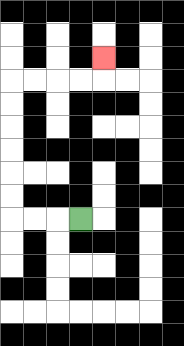{'start': '[3, 9]', 'end': '[4, 2]', 'path_directions': 'L,L,L,U,U,U,U,U,U,R,R,R,R,U', 'path_coordinates': '[[3, 9], [2, 9], [1, 9], [0, 9], [0, 8], [0, 7], [0, 6], [0, 5], [0, 4], [0, 3], [1, 3], [2, 3], [3, 3], [4, 3], [4, 2]]'}